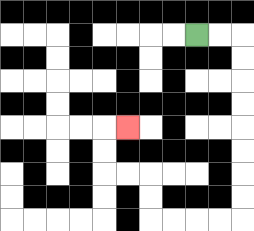{'start': '[8, 1]', 'end': '[5, 5]', 'path_directions': 'R,R,D,D,D,D,D,D,D,D,L,L,L,L,U,U,L,L,U,U,R', 'path_coordinates': '[[8, 1], [9, 1], [10, 1], [10, 2], [10, 3], [10, 4], [10, 5], [10, 6], [10, 7], [10, 8], [10, 9], [9, 9], [8, 9], [7, 9], [6, 9], [6, 8], [6, 7], [5, 7], [4, 7], [4, 6], [4, 5], [5, 5]]'}